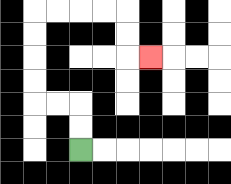{'start': '[3, 6]', 'end': '[6, 2]', 'path_directions': 'U,U,L,L,U,U,U,U,R,R,R,R,D,D,R', 'path_coordinates': '[[3, 6], [3, 5], [3, 4], [2, 4], [1, 4], [1, 3], [1, 2], [1, 1], [1, 0], [2, 0], [3, 0], [4, 0], [5, 0], [5, 1], [5, 2], [6, 2]]'}